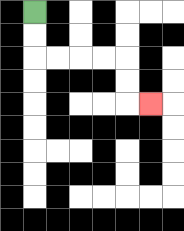{'start': '[1, 0]', 'end': '[6, 4]', 'path_directions': 'D,D,R,R,R,R,D,D,R', 'path_coordinates': '[[1, 0], [1, 1], [1, 2], [2, 2], [3, 2], [4, 2], [5, 2], [5, 3], [5, 4], [6, 4]]'}